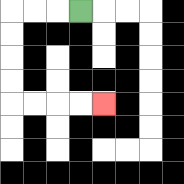{'start': '[3, 0]', 'end': '[4, 4]', 'path_directions': 'L,L,L,D,D,D,D,R,R,R,R', 'path_coordinates': '[[3, 0], [2, 0], [1, 0], [0, 0], [0, 1], [0, 2], [0, 3], [0, 4], [1, 4], [2, 4], [3, 4], [4, 4]]'}